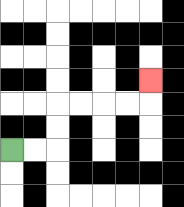{'start': '[0, 6]', 'end': '[6, 3]', 'path_directions': 'R,R,U,U,R,R,R,R,U', 'path_coordinates': '[[0, 6], [1, 6], [2, 6], [2, 5], [2, 4], [3, 4], [4, 4], [5, 4], [6, 4], [6, 3]]'}